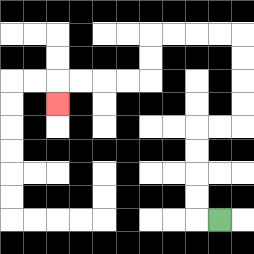{'start': '[9, 9]', 'end': '[2, 4]', 'path_directions': 'L,U,U,U,U,R,R,U,U,U,U,L,L,L,L,D,D,L,L,L,L,D', 'path_coordinates': '[[9, 9], [8, 9], [8, 8], [8, 7], [8, 6], [8, 5], [9, 5], [10, 5], [10, 4], [10, 3], [10, 2], [10, 1], [9, 1], [8, 1], [7, 1], [6, 1], [6, 2], [6, 3], [5, 3], [4, 3], [3, 3], [2, 3], [2, 4]]'}